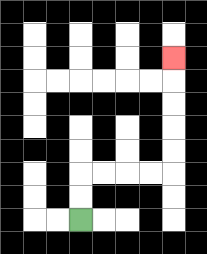{'start': '[3, 9]', 'end': '[7, 2]', 'path_directions': 'U,U,R,R,R,R,U,U,U,U,U', 'path_coordinates': '[[3, 9], [3, 8], [3, 7], [4, 7], [5, 7], [6, 7], [7, 7], [7, 6], [7, 5], [7, 4], [7, 3], [7, 2]]'}